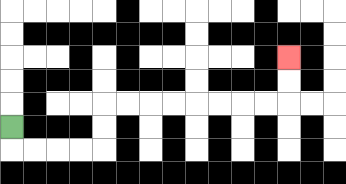{'start': '[0, 5]', 'end': '[12, 2]', 'path_directions': 'D,R,R,R,R,U,U,R,R,R,R,R,R,R,R,U,U', 'path_coordinates': '[[0, 5], [0, 6], [1, 6], [2, 6], [3, 6], [4, 6], [4, 5], [4, 4], [5, 4], [6, 4], [7, 4], [8, 4], [9, 4], [10, 4], [11, 4], [12, 4], [12, 3], [12, 2]]'}